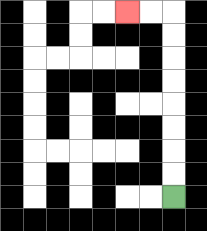{'start': '[7, 8]', 'end': '[5, 0]', 'path_directions': 'U,U,U,U,U,U,U,U,L,L', 'path_coordinates': '[[7, 8], [7, 7], [7, 6], [7, 5], [7, 4], [7, 3], [7, 2], [7, 1], [7, 0], [6, 0], [5, 0]]'}